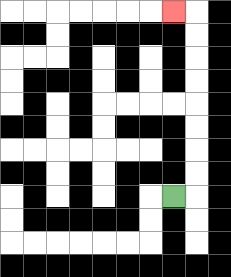{'start': '[7, 8]', 'end': '[7, 0]', 'path_directions': 'R,U,U,U,U,U,U,U,U,L', 'path_coordinates': '[[7, 8], [8, 8], [8, 7], [8, 6], [8, 5], [8, 4], [8, 3], [8, 2], [8, 1], [8, 0], [7, 0]]'}